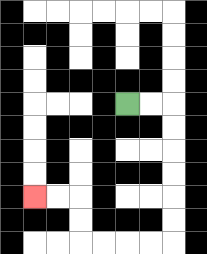{'start': '[5, 4]', 'end': '[1, 8]', 'path_directions': 'R,R,D,D,D,D,D,D,L,L,L,L,U,U,L,L', 'path_coordinates': '[[5, 4], [6, 4], [7, 4], [7, 5], [7, 6], [7, 7], [7, 8], [7, 9], [7, 10], [6, 10], [5, 10], [4, 10], [3, 10], [3, 9], [3, 8], [2, 8], [1, 8]]'}